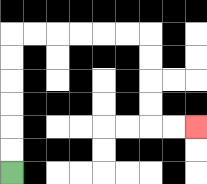{'start': '[0, 7]', 'end': '[8, 5]', 'path_directions': 'U,U,U,U,U,U,R,R,R,R,R,R,D,D,D,D,R,R', 'path_coordinates': '[[0, 7], [0, 6], [0, 5], [0, 4], [0, 3], [0, 2], [0, 1], [1, 1], [2, 1], [3, 1], [4, 1], [5, 1], [6, 1], [6, 2], [6, 3], [6, 4], [6, 5], [7, 5], [8, 5]]'}